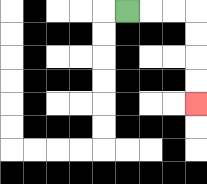{'start': '[5, 0]', 'end': '[8, 4]', 'path_directions': 'R,R,R,D,D,D,D', 'path_coordinates': '[[5, 0], [6, 0], [7, 0], [8, 0], [8, 1], [8, 2], [8, 3], [8, 4]]'}